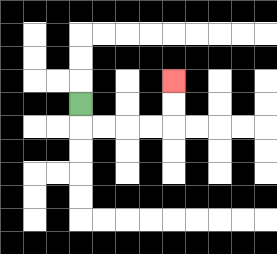{'start': '[3, 4]', 'end': '[7, 3]', 'path_directions': 'D,R,R,R,R,U,U', 'path_coordinates': '[[3, 4], [3, 5], [4, 5], [5, 5], [6, 5], [7, 5], [7, 4], [7, 3]]'}